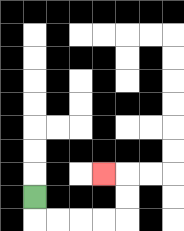{'start': '[1, 8]', 'end': '[4, 7]', 'path_directions': 'D,R,R,R,R,U,U,L', 'path_coordinates': '[[1, 8], [1, 9], [2, 9], [3, 9], [4, 9], [5, 9], [5, 8], [5, 7], [4, 7]]'}